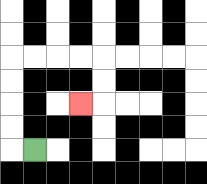{'start': '[1, 6]', 'end': '[3, 4]', 'path_directions': 'L,U,U,U,U,R,R,R,R,D,D,L', 'path_coordinates': '[[1, 6], [0, 6], [0, 5], [0, 4], [0, 3], [0, 2], [1, 2], [2, 2], [3, 2], [4, 2], [4, 3], [4, 4], [3, 4]]'}